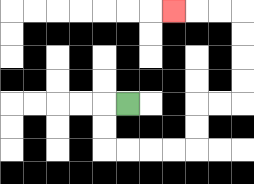{'start': '[5, 4]', 'end': '[7, 0]', 'path_directions': 'L,D,D,R,R,R,R,U,U,R,R,U,U,U,U,L,L,L', 'path_coordinates': '[[5, 4], [4, 4], [4, 5], [4, 6], [5, 6], [6, 6], [7, 6], [8, 6], [8, 5], [8, 4], [9, 4], [10, 4], [10, 3], [10, 2], [10, 1], [10, 0], [9, 0], [8, 0], [7, 0]]'}